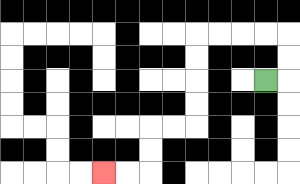{'start': '[11, 3]', 'end': '[4, 7]', 'path_directions': 'R,U,U,L,L,L,L,D,D,D,D,L,L,D,D,L,L', 'path_coordinates': '[[11, 3], [12, 3], [12, 2], [12, 1], [11, 1], [10, 1], [9, 1], [8, 1], [8, 2], [8, 3], [8, 4], [8, 5], [7, 5], [6, 5], [6, 6], [6, 7], [5, 7], [4, 7]]'}